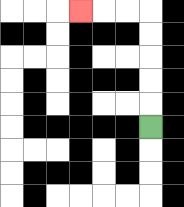{'start': '[6, 5]', 'end': '[3, 0]', 'path_directions': 'U,U,U,U,U,L,L,L', 'path_coordinates': '[[6, 5], [6, 4], [6, 3], [6, 2], [6, 1], [6, 0], [5, 0], [4, 0], [3, 0]]'}